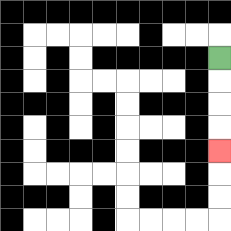{'start': '[9, 2]', 'end': '[9, 6]', 'path_directions': 'D,D,D,D', 'path_coordinates': '[[9, 2], [9, 3], [9, 4], [9, 5], [9, 6]]'}